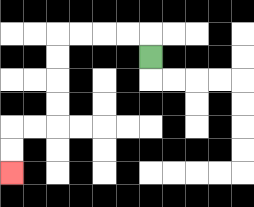{'start': '[6, 2]', 'end': '[0, 7]', 'path_directions': 'U,L,L,L,L,D,D,D,D,L,L,D,D', 'path_coordinates': '[[6, 2], [6, 1], [5, 1], [4, 1], [3, 1], [2, 1], [2, 2], [2, 3], [2, 4], [2, 5], [1, 5], [0, 5], [0, 6], [0, 7]]'}